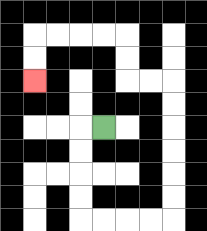{'start': '[4, 5]', 'end': '[1, 3]', 'path_directions': 'L,D,D,D,D,R,R,R,R,U,U,U,U,U,U,L,L,U,U,L,L,L,L,D,D', 'path_coordinates': '[[4, 5], [3, 5], [3, 6], [3, 7], [3, 8], [3, 9], [4, 9], [5, 9], [6, 9], [7, 9], [7, 8], [7, 7], [7, 6], [7, 5], [7, 4], [7, 3], [6, 3], [5, 3], [5, 2], [5, 1], [4, 1], [3, 1], [2, 1], [1, 1], [1, 2], [1, 3]]'}